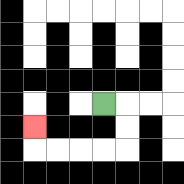{'start': '[4, 4]', 'end': '[1, 5]', 'path_directions': 'R,D,D,L,L,L,L,U', 'path_coordinates': '[[4, 4], [5, 4], [5, 5], [5, 6], [4, 6], [3, 6], [2, 6], [1, 6], [1, 5]]'}